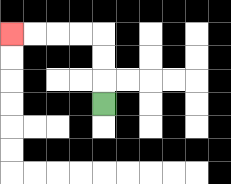{'start': '[4, 4]', 'end': '[0, 1]', 'path_directions': 'U,U,U,L,L,L,L', 'path_coordinates': '[[4, 4], [4, 3], [4, 2], [4, 1], [3, 1], [2, 1], [1, 1], [0, 1]]'}